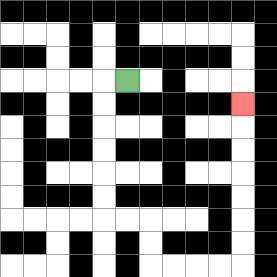{'start': '[5, 3]', 'end': '[10, 4]', 'path_directions': 'L,D,D,D,D,D,D,R,R,D,D,R,R,R,R,U,U,U,U,U,U,U', 'path_coordinates': '[[5, 3], [4, 3], [4, 4], [4, 5], [4, 6], [4, 7], [4, 8], [4, 9], [5, 9], [6, 9], [6, 10], [6, 11], [7, 11], [8, 11], [9, 11], [10, 11], [10, 10], [10, 9], [10, 8], [10, 7], [10, 6], [10, 5], [10, 4]]'}